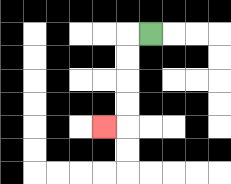{'start': '[6, 1]', 'end': '[4, 5]', 'path_directions': 'L,D,D,D,D,L', 'path_coordinates': '[[6, 1], [5, 1], [5, 2], [5, 3], [5, 4], [5, 5], [4, 5]]'}